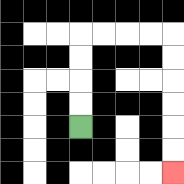{'start': '[3, 5]', 'end': '[7, 7]', 'path_directions': 'U,U,U,U,R,R,R,R,D,D,D,D,D,D', 'path_coordinates': '[[3, 5], [3, 4], [3, 3], [3, 2], [3, 1], [4, 1], [5, 1], [6, 1], [7, 1], [7, 2], [7, 3], [7, 4], [7, 5], [7, 6], [7, 7]]'}